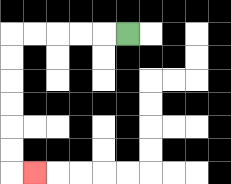{'start': '[5, 1]', 'end': '[1, 7]', 'path_directions': 'L,L,L,L,L,D,D,D,D,D,D,R', 'path_coordinates': '[[5, 1], [4, 1], [3, 1], [2, 1], [1, 1], [0, 1], [0, 2], [0, 3], [0, 4], [0, 5], [0, 6], [0, 7], [1, 7]]'}